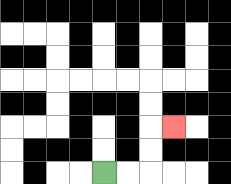{'start': '[4, 7]', 'end': '[7, 5]', 'path_directions': 'R,R,U,U,R', 'path_coordinates': '[[4, 7], [5, 7], [6, 7], [6, 6], [6, 5], [7, 5]]'}